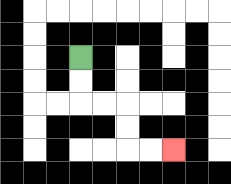{'start': '[3, 2]', 'end': '[7, 6]', 'path_directions': 'D,D,R,R,D,D,R,R', 'path_coordinates': '[[3, 2], [3, 3], [3, 4], [4, 4], [5, 4], [5, 5], [5, 6], [6, 6], [7, 6]]'}